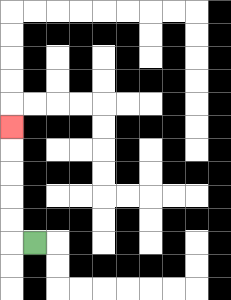{'start': '[1, 10]', 'end': '[0, 5]', 'path_directions': 'L,U,U,U,U,U', 'path_coordinates': '[[1, 10], [0, 10], [0, 9], [0, 8], [0, 7], [0, 6], [0, 5]]'}